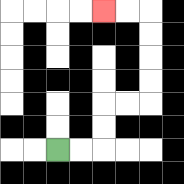{'start': '[2, 6]', 'end': '[4, 0]', 'path_directions': 'R,R,U,U,R,R,U,U,U,U,L,L', 'path_coordinates': '[[2, 6], [3, 6], [4, 6], [4, 5], [4, 4], [5, 4], [6, 4], [6, 3], [6, 2], [6, 1], [6, 0], [5, 0], [4, 0]]'}